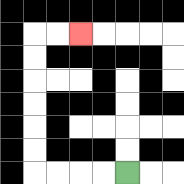{'start': '[5, 7]', 'end': '[3, 1]', 'path_directions': 'L,L,L,L,U,U,U,U,U,U,R,R', 'path_coordinates': '[[5, 7], [4, 7], [3, 7], [2, 7], [1, 7], [1, 6], [1, 5], [1, 4], [1, 3], [1, 2], [1, 1], [2, 1], [3, 1]]'}